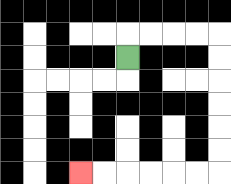{'start': '[5, 2]', 'end': '[3, 7]', 'path_directions': 'U,R,R,R,R,D,D,D,D,D,D,L,L,L,L,L,L', 'path_coordinates': '[[5, 2], [5, 1], [6, 1], [7, 1], [8, 1], [9, 1], [9, 2], [9, 3], [9, 4], [9, 5], [9, 6], [9, 7], [8, 7], [7, 7], [6, 7], [5, 7], [4, 7], [3, 7]]'}